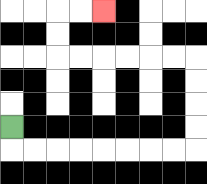{'start': '[0, 5]', 'end': '[4, 0]', 'path_directions': 'D,R,R,R,R,R,R,R,R,U,U,U,U,L,L,L,L,L,L,U,U,R,R', 'path_coordinates': '[[0, 5], [0, 6], [1, 6], [2, 6], [3, 6], [4, 6], [5, 6], [6, 6], [7, 6], [8, 6], [8, 5], [8, 4], [8, 3], [8, 2], [7, 2], [6, 2], [5, 2], [4, 2], [3, 2], [2, 2], [2, 1], [2, 0], [3, 0], [4, 0]]'}